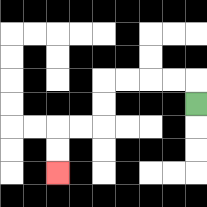{'start': '[8, 4]', 'end': '[2, 7]', 'path_directions': 'U,L,L,L,L,D,D,L,L,D,D', 'path_coordinates': '[[8, 4], [8, 3], [7, 3], [6, 3], [5, 3], [4, 3], [4, 4], [4, 5], [3, 5], [2, 5], [2, 6], [2, 7]]'}